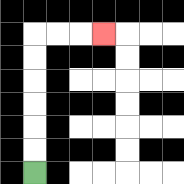{'start': '[1, 7]', 'end': '[4, 1]', 'path_directions': 'U,U,U,U,U,U,R,R,R', 'path_coordinates': '[[1, 7], [1, 6], [1, 5], [1, 4], [1, 3], [1, 2], [1, 1], [2, 1], [3, 1], [4, 1]]'}